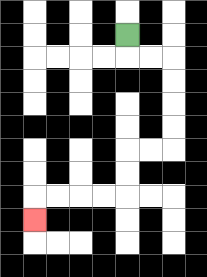{'start': '[5, 1]', 'end': '[1, 9]', 'path_directions': 'D,R,R,D,D,D,D,L,L,D,D,L,L,L,L,D', 'path_coordinates': '[[5, 1], [5, 2], [6, 2], [7, 2], [7, 3], [7, 4], [7, 5], [7, 6], [6, 6], [5, 6], [5, 7], [5, 8], [4, 8], [3, 8], [2, 8], [1, 8], [1, 9]]'}